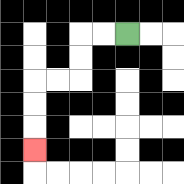{'start': '[5, 1]', 'end': '[1, 6]', 'path_directions': 'L,L,D,D,L,L,D,D,D', 'path_coordinates': '[[5, 1], [4, 1], [3, 1], [3, 2], [3, 3], [2, 3], [1, 3], [1, 4], [1, 5], [1, 6]]'}